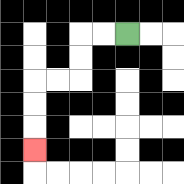{'start': '[5, 1]', 'end': '[1, 6]', 'path_directions': 'L,L,D,D,L,L,D,D,D', 'path_coordinates': '[[5, 1], [4, 1], [3, 1], [3, 2], [3, 3], [2, 3], [1, 3], [1, 4], [1, 5], [1, 6]]'}